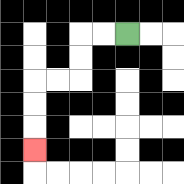{'start': '[5, 1]', 'end': '[1, 6]', 'path_directions': 'L,L,D,D,L,L,D,D,D', 'path_coordinates': '[[5, 1], [4, 1], [3, 1], [3, 2], [3, 3], [2, 3], [1, 3], [1, 4], [1, 5], [1, 6]]'}